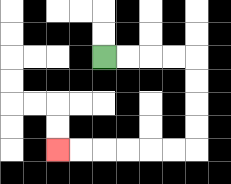{'start': '[4, 2]', 'end': '[2, 6]', 'path_directions': 'R,R,R,R,D,D,D,D,L,L,L,L,L,L', 'path_coordinates': '[[4, 2], [5, 2], [6, 2], [7, 2], [8, 2], [8, 3], [8, 4], [8, 5], [8, 6], [7, 6], [6, 6], [5, 6], [4, 6], [3, 6], [2, 6]]'}